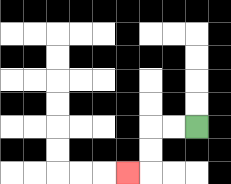{'start': '[8, 5]', 'end': '[5, 7]', 'path_directions': 'L,L,D,D,L', 'path_coordinates': '[[8, 5], [7, 5], [6, 5], [6, 6], [6, 7], [5, 7]]'}